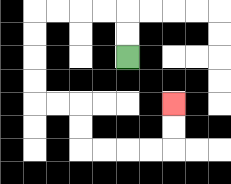{'start': '[5, 2]', 'end': '[7, 4]', 'path_directions': 'U,U,L,L,L,L,D,D,D,D,R,R,D,D,R,R,R,R,U,U', 'path_coordinates': '[[5, 2], [5, 1], [5, 0], [4, 0], [3, 0], [2, 0], [1, 0], [1, 1], [1, 2], [1, 3], [1, 4], [2, 4], [3, 4], [3, 5], [3, 6], [4, 6], [5, 6], [6, 6], [7, 6], [7, 5], [7, 4]]'}